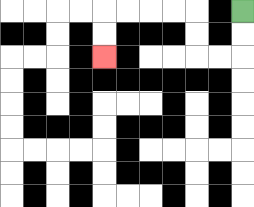{'start': '[10, 0]', 'end': '[4, 2]', 'path_directions': 'D,D,L,L,U,U,L,L,L,L,D,D', 'path_coordinates': '[[10, 0], [10, 1], [10, 2], [9, 2], [8, 2], [8, 1], [8, 0], [7, 0], [6, 0], [5, 0], [4, 0], [4, 1], [4, 2]]'}